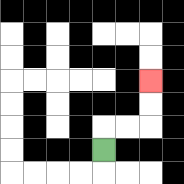{'start': '[4, 6]', 'end': '[6, 3]', 'path_directions': 'U,R,R,U,U', 'path_coordinates': '[[4, 6], [4, 5], [5, 5], [6, 5], [6, 4], [6, 3]]'}